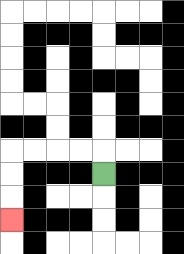{'start': '[4, 7]', 'end': '[0, 9]', 'path_directions': 'U,L,L,L,L,D,D,D', 'path_coordinates': '[[4, 7], [4, 6], [3, 6], [2, 6], [1, 6], [0, 6], [0, 7], [0, 8], [0, 9]]'}